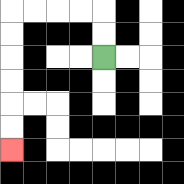{'start': '[4, 2]', 'end': '[0, 6]', 'path_directions': 'U,U,L,L,L,L,D,D,D,D,D,D', 'path_coordinates': '[[4, 2], [4, 1], [4, 0], [3, 0], [2, 0], [1, 0], [0, 0], [0, 1], [0, 2], [0, 3], [0, 4], [0, 5], [0, 6]]'}